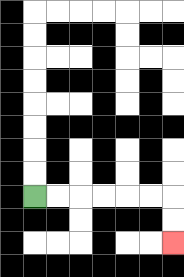{'start': '[1, 8]', 'end': '[7, 10]', 'path_directions': 'R,R,R,R,R,R,D,D', 'path_coordinates': '[[1, 8], [2, 8], [3, 8], [4, 8], [5, 8], [6, 8], [7, 8], [7, 9], [7, 10]]'}